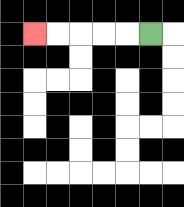{'start': '[6, 1]', 'end': '[1, 1]', 'path_directions': 'L,L,L,L,L', 'path_coordinates': '[[6, 1], [5, 1], [4, 1], [3, 1], [2, 1], [1, 1]]'}